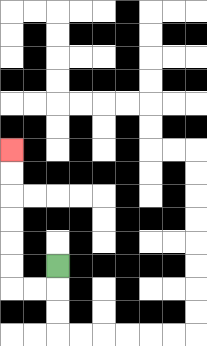{'start': '[2, 11]', 'end': '[0, 6]', 'path_directions': 'D,L,L,U,U,U,U,U,U', 'path_coordinates': '[[2, 11], [2, 12], [1, 12], [0, 12], [0, 11], [0, 10], [0, 9], [0, 8], [0, 7], [0, 6]]'}